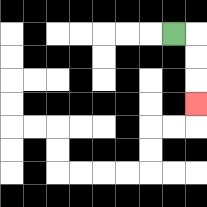{'start': '[7, 1]', 'end': '[8, 4]', 'path_directions': 'R,D,D,D', 'path_coordinates': '[[7, 1], [8, 1], [8, 2], [8, 3], [8, 4]]'}